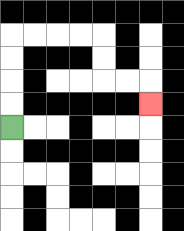{'start': '[0, 5]', 'end': '[6, 4]', 'path_directions': 'U,U,U,U,R,R,R,R,D,D,R,R,D', 'path_coordinates': '[[0, 5], [0, 4], [0, 3], [0, 2], [0, 1], [1, 1], [2, 1], [3, 1], [4, 1], [4, 2], [4, 3], [5, 3], [6, 3], [6, 4]]'}